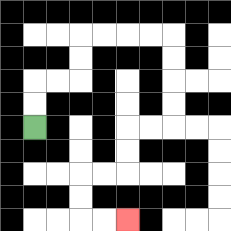{'start': '[1, 5]', 'end': '[5, 9]', 'path_directions': 'U,U,R,R,U,U,R,R,R,R,D,D,D,D,L,L,D,D,L,L,D,D,R,R', 'path_coordinates': '[[1, 5], [1, 4], [1, 3], [2, 3], [3, 3], [3, 2], [3, 1], [4, 1], [5, 1], [6, 1], [7, 1], [7, 2], [7, 3], [7, 4], [7, 5], [6, 5], [5, 5], [5, 6], [5, 7], [4, 7], [3, 7], [3, 8], [3, 9], [4, 9], [5, 9]]'}